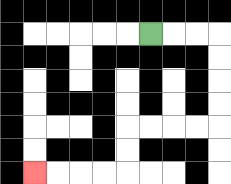{'start': '[6, 1]', 'end': '[1, 7]', 'path_directions': 'R,R,R,D,D,D,D,L,L,L,L,D,D,L,L,L,L', 'path_coordinates': '[[6, 1], [7, 1], [8, 1], [9, 1], [9, 2], [9, 3], [9, 4], [9, 5], [8, 5], [7, 5], [6, 5], [5, 5], [5, 6], [5, 7], [4, 7], [3, 7], [2, 7], [1, 7]]'}